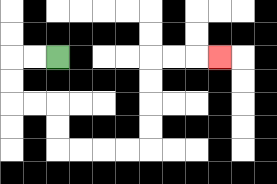{'start': '[2, 2]', 'end': '[9, 2]', 'path_directions': 'L,L,D,D,R,R,D,D,R,R,R,R,U,U,U,U,R,R,R', 'path_coordinates': '[[2, 2], [1, 2], [0, 2], [0, 3], [0, 4], [1, 4], [2, 4], [2, 5], [2, 6], [3, 6], [4, 6], [5, 6], [6, 6], [6, 5], [6, 4], [6, 3], [6, 2], [7, 2], [8, 2], [9, 2]]'}